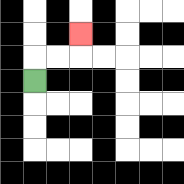{'start': '[1, 3]', 'end': '[3, 1]', 'path_directions': 'U,R,R,U', 'path_coordinates': '[[1, 3], [1, 2], [2, 2], [3, 2], [3, 1]]'}